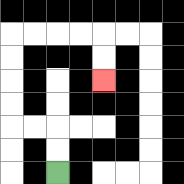{'start': '[2, 7]', 'end': '[4, 3]', 'path_directions': 'U,U,L,L,U,U,U,U,R,R,R,R,D,D', 'path_coordinates': '[[2, 7], [2, 6], [2, 5], [1, 5], [0, 5], [0, 4], [0, 3], [0, 2], [0, 1], [1, 1], [2, 1], [3, 1], [4, 1], [4, 2], [4, 3]]'}